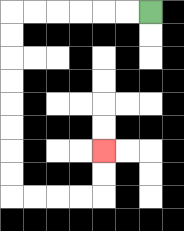{'start': '[6, 0]', 'end': '[4, 6]', 'path_directions': 'L,L,L,L,L,L,D,D,D,D,D,D,D,D,R,R,R,R,U,U', 'path_coordinates': '[[6, 0], [5, 0], [4, 0], [3, 0], [2, 0], [1, 0], [0, 0], [0, 1], [0, 2], [0, 3], [0, 4], [0, 5], [0, 6], [0, 7], [0, 8], [1, 8], [2, 8], [3, 8], [4, 8], [4, 7], [4, 6]]'}